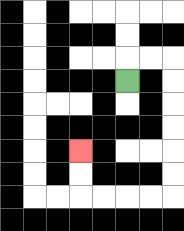{'start': '[5, 3]', 'end': '[3, 6]', 'path_directions': 'U,R,R,D,D,D,D,D,D,L,L,L,L,U,U', 'path_coordinates': '[[5, 3], [5, 2], [6, 2], [7, 2], [7, 3], [7, 4], [7, 5], [7, 6], [7, 7], [7, 8], [6, 8], [5, 8], [4, 8], [3, 8], [3, 7], [3, 6]]'}